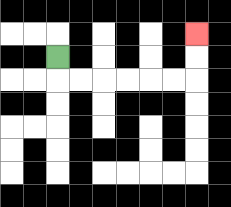{'start': '[2, 2]', 'end': '[8, 1]', 'path_directions': 'D,R,R,R,R,R,R,U,U', 'path_coordinates': '[[2, 2], [2, 3], [3, 3], [4, 3], [5, 3], [6, 3], [7, 3], [8, 3], [8, 2], [8, 1]]'}